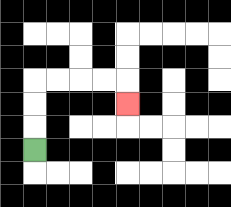{'start': '[1, 6]', 'end': '[5, 4]', 'path_directions': 'U,U,U,R,R,R,R,D', 'path_coordinates': '[[1, 6], [1, 5], [1, 4], [1, 3], [2, 3], [3, 3], [4, 3], [5, 3], [5, 4]]'}